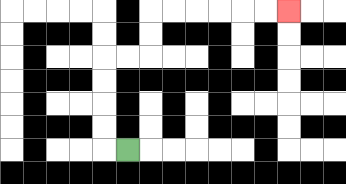{'start': '[5, 6]', 'end': '[12, 0]', 'path_directions': 'L,U,U,U,U,R,R,U,U,R,R,R,R,R,R', 'path_coordinates': '[[5, 6], [4, 6], [4, 5], [4, 4], [4, 3], [4, 2], [5, 2], [6, 2], [6, 1], [6, 0], [7, 0], [8, 0], [9, 0], [10, 0], [11, 0], [12, 0]]'}